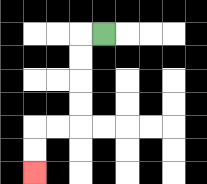{'start': '[4, 1]', 'end': '[1, 7]', 'path_directions': 'L,D,D,D,D,L,L,D,D', 'path_coordinates': '[[4, 1], [3, 1], [3, 2], [3, 3], [3, 4], [3, 5], [2, 5], [1, 5], [1, 6], [1, 7]]'}